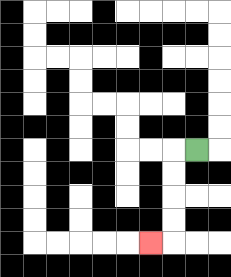{'start': '[8, 6]', 'end': '[6, 10]', 'path_directions': 'L,D,D,D,D,L', 'path_coordinates': '[[8, 6], [7, 6], [7, 7], [7, 8], [7, 9], [7, 10], [6, 10]]'}